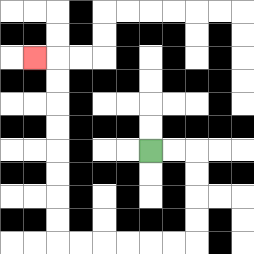{'start': '[6, 6]', 'end': '[1, 2]', 'path_directions': 'R,R,D,D,D,D,L,L,L,L,L,L,U,U,U,U,U,U,U,U,L', 'path_coordinates': '[[6, 6], [7, 6], [8, 6], [8, 7], [8, 8], [8, 9], [8, 10], [7, 10], [6, 10], [5, 10], [4, 10], [3, 10], [2, 10], [2, 9], [2, 8], [2, 7], [2, 6], [2, 5], [2, 4], [2, 3], [2, 2], [1, 2]]'}